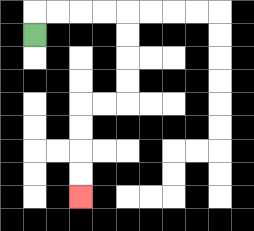{'start': '[1, 1]', 'end': '[3, 8]', 'path_directions': 'U,R,R,R,R,D,D,D,D,L,L,D,D,D,D', 'path_coordinates': '[[1, 1], [1, 0], [2, 0], [3, 0], [4, 0], [5, 0], [5, 1], [5, 2], [5, 3], [5, 4], [4, 4], [3, 4], [3, 5], [3, 6], [3, 7], [3, 8]]'}